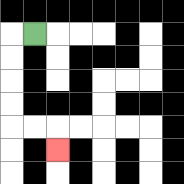{'start': '[1, 1]', 'end': '[2, 6]', 'path_directions': 'L,D,D,D,D,R,R,D', 'path_coordinates': '[[1, 1], [0, 1], [0, 2], [0, 3], [0, 4], [0, 5], [1, 5], [2, 5], [2, 6]]'}